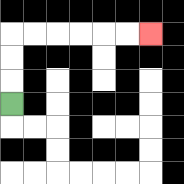{'start': '[0, 4]', 'end': '[6, 1]', 'path_directions': 'U,U,U,R,R,R,R,R,R', 'path_coordinates': '[[0, 4], [0, 3], [0, 2], [0, 1], [1, 1], [2, 1], [3, 1], [4, 1], [5, 1], [6, 1]]'}